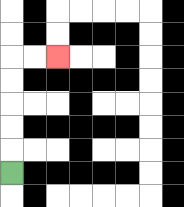{'start': '[0, 7]', 'end': '[2, 2]', 'path_directions': 'U,U,U,U,U,R,R', 'path_coordinates': '[[0, 7], [0, 6], [0, 5], [0, 4], [0, 3], [0, 2], [1, 2], [2, 2]]'}